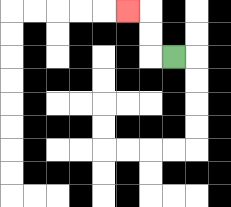{'start': '[7, 2]', 'end': '[5, 0]', 'path_directions': 'L,U,U,L', 'path_coordinates': '[[7, 2], [6, 2], [6, 1], [6, 0], [5, 0]]'}